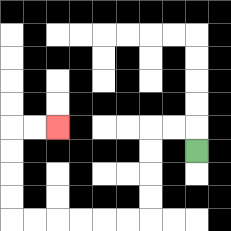{'start': '[8, 6]', 'end': '[2, 5]', 'path_directions': 'U,L,L,D,D,D,D,L,L,L,L,L,L,U,U,U,U,R,R', 'path_coordinates': '[[8, 6], [8, 5], [7, 5], [6, 5], [6, 6], [6, 7], [6, 8], [6, 9], [5, 9], [4, 9], [3, 9], [2, 9], [1, 9], [0, 9], [0, 8], [0, 7], [0, 6], [0, 5], [1, 5], [2, 5]]'}